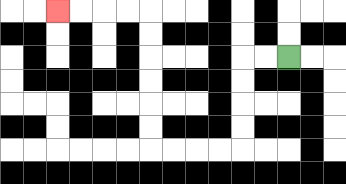{'start': '[12, 2]', 'end': '[2, 0]', 'path_directions': 'L,L,D,D,D,D,L,L,L,L,U,U,U,U,U,U,L,L,L,L', 'path_coordinates': '[[12, 2], [11, 2], [10, 2], [10, 3], [10, 4], [10, 5], [10, 6], [9, 6], [8, 6], [7, 6], [6, 6], [6, 5], [6, 4], [6, 3], [6, 2], [6, 1], [6, 0], [5, 0], [4, 0], [3, 0], [2, 0]]'}